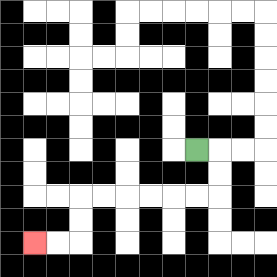{'start': '[8, 6]', 'end': '[1, 10]', 'path_directions': 'R,D,D,L,L,L,L,L,L,D,D,L,L', 'path_coordinates': '[[8, 6], [9, 6], [9, 7], [9, 8], [8, 8], [7, 8], [6, 8], [5, 8], [4, 8], [3, 8], [3, 9], [3, 10], [2, 10], [1, 10]]'}